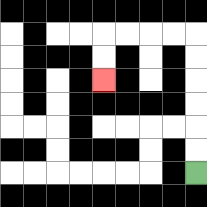{'start': '[8, 7]', 'end': '[4, 3]', 'path_directions': 'U,U,U,U,U,U,L,L,L,L,D,D', 'path_coordinates': '[[8, 7], [8, 6], [8, 5], [8, 4], [8, 3], [8, 2], [8, 1], [7, 1], [6, 1], [5, 1], [4, 1], [4, 2], [4, 3]]'}